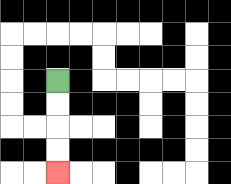{'start': '[2, 3]', 'end': '[2, 7]', 'path_directions': 'D,D,D,D', 'path_coordinates': '[[2, 3], [2, 4], [2, 5], [2, 6], [2, 7]]'}